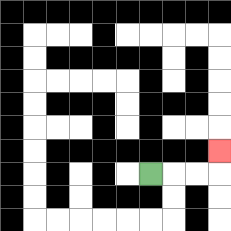{'start': '[6, 7]', 'end': '[9, 6]', 'path_directions': 'R,R,R,U', 'path_coordinates': '[[6, 7], [7, 7], [8, 7], [9, 7], [9, 6]]'}